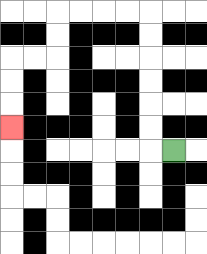{'start': '[7, 6]', 'end': '[0, 5]', 'path_directions': 'L,U,U,U,U,U,U,L,L,L,L,D,D,L,L,D,D,D', 'path_coordinates': '[[7, 6], [6, 6], [6, 5], [6, 4], [6, 3], [6, 2], [6, 1], [6, 0], [5, 0], [4, 0], [3, 0], [2, 0], [2, 1], [2, 2], [1, 2], [0, 2], [0, 3], [0, 4], [0, 5]]'}